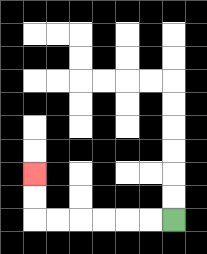{'start': '[7, 9]', 'end': '[1, 7]', 'path_directions': 'L,L,L,L,L,L,U,U', 'path_coordinates': '[[7, 9], [6, 9], [5, 9], [4, 9], [3, 9], [2, 9], [1, 9], [1, 8], [1, 7]]'}